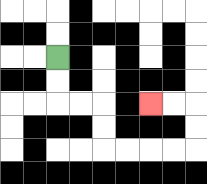{'start': '[2, 2]', 'end': '[6, 4]', 'path_directions': 'D,D,R,R,D,D,R,R,R,R,U,U,L,L', 'path_coordinates': '[[2, 2], [2, 3], [2, 4], [3, 4], [4, 4], [4, 5], [4, 6], [5, 6], [6, 6], [7, 6], [8, 6], [8, 5], [8, 4], [7, 4], [6, 4]]'}